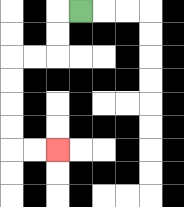{'start': '[3, 0]', 'end': '[2, 6]', 'path_directions': 'L,D,D,L,L,D,D,D,D,R,R', 'path_coordinates': '[[3, 0], [2, 0], [2, 1], [2, 2], [1, 2], [0, 2], [0, 3], [0, 4], [0, 5], [0, 6], [1, 6], [2, 6]]'}